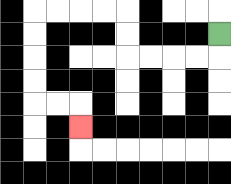{'start': '[9, 1]', 'end': '[3, 5]', 'path_directions': 'D,L,L,L,L,U,U,L,L,L,L,D,D,D,D,R,R,D', 'path_coordinates': '[[9, 1], [9, 2], [8, 2], [7, 2], [6, 2], [5, 2], [5, 1], [5, 0], [4, 0], [3, 0], [2, 0], [1, 0], [1, 1], [1, 2], [1, 3], [1, 4], [2, 4], [3, 4], [3, 5]]'}